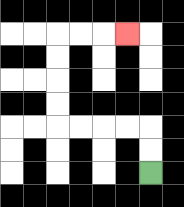{'start': '[6, 7]', 'end': '[5, 1]', 'path_directions': 'U,U,L,L,L,L,U,U,U,U,R,R,R', 'path_coordinates': '[[6, 7], [6, 6], [6, 5], [5, 5], [4, 5], [3, 5], [2, 5], [2, 4], [2, 3], [2, 2], [2, 1], [3, 1], [4, 1], [5, 1]]'}